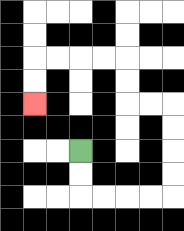{'start': '[3, 6]', 'end': '[1, 4]', 'path_directions': 'D,D,R,R,R,R,U,U,U,U,L,L,U,U,L,L,L,L,D,D', 'path_coordinates': '[[3, 6], [3, 7], [3, 8], [4, 8], [5, 8], [6, 8], [7, 8], [7, 7], [7, 6], [7, 5], [7, 4], [6, 4], [5, 4], [5, 3], [5, 2], [4, 2], [3, 2], [2, 2], [1, 2], [1, 3], [1, 4]]'}